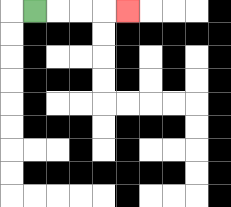{'start': '[1, 0]', 'end': '[5, 0]', 'path_directions': 'R,R,R,R', 'path_coordinates': '[[1, 0], [2, 0], [3, 0], [4, 0], [5, 0]]'}